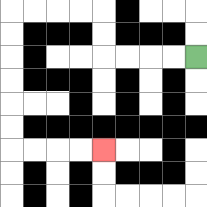{'start': '[8, 2]', 'end': '[4, 6]', 'path_directions': 'L,L,L,L,U,U,L,L,L,L,D,D,D,D,D,D,R,R,R,R', 'path_coordinates': '[[8, 2], [7, 2], [6, 2], [5, 2], [4, 2], [4, 1], [4, 0], [3, 0], [2, 0], [1, 0], [0, 0], [0, 1], [0, 2], [0, 3], [0, 4], [0, 5], [0, 6], [1, 6], [2, 6], [3, 6], [4, 6]]'}